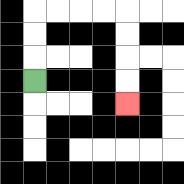{'start': '[1, 3]', 'end': '[5, 4]', 'path_directions': 'U,U,U,R,R,R,R,D,D,D,D', 'path_coordinates': '[[1, 3], [1, 2], [1, 1], [1, 0], [2, 0], [3, 0], [4, 0], [5, 0], [5, 1], [5, 2], [5, 3], [5, 4]]'}